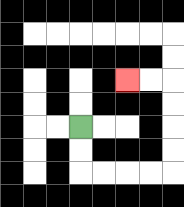{'start': '[3, 5]', 'end': '[5, 3]', 'path_directions': 'D,D,R,R,R,R,U,U,U,U,L,L', 'path_coordinates': '[[3, 5], [3, 6], [3, 7], [4, 7], [5, 7], [6, 7], [7, 7], [7, 6], [7, 5], [7, 4], [7, 3], [6, 3], [5, 3]]'}